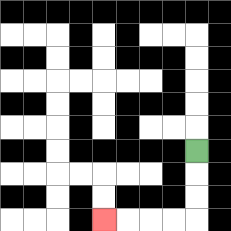{'start': '[8, 6]', 'end': '[4, 9]', 'path_directions': 'D,D,D,L,L,L,L', 'path_coordinates': '[[8, 6], [8, 7], [8, 8], [8, 9], [7, 9], [6, 9], [5, 9], [4, 9]]'}